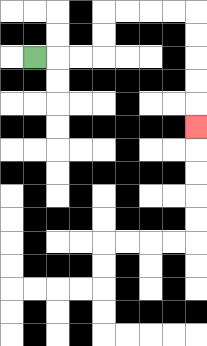{'start': '[1, 2]', 'end': '[8, 5]', 'path_directions': 'R,R,R,U,U,R,R,R,R,D,D,D,D,D', 'path_coordinates': '[[1, 2], [2, 2], [3, 2], [4, 2], [4, 1], [4, 0], [5, 0], [6, 0], [7, 0], [8, 0], [8, 1], [8, 2], [8, 3], [8, 4], [8, 5]]'}